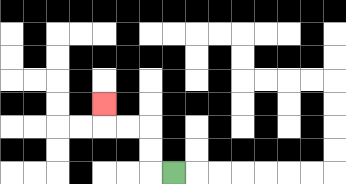{'start': '[7, 7]', 'end': '[4, 4]', 'path_directions': 'L,U,U,L,L,U', 'path_coordinates': '[[7, 7], [6, 7], [6, 6], [6, 5], [5, 5], [4, 5], [4, 4]]'}